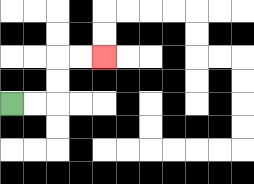{'start': '[0, 4]', 'end': '[4, 2]', 'path_directions': 'R,R,U,U,R,R', 'path_coordinates': '[[0, 4], [1, 4], [2, 4], [2, 3], [2, 2], [3, 2], [4, 2]]'}